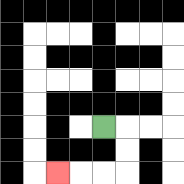{'start': '[4, 5]', 'end': '[2, 7]', 'path_directions': 'R,D,D,L,L,L', 'path_coordinates': '[[4, 5], [5, 5], [5, 6], [5, 7], [4, 7], [3, 7], [2, 7]]'}